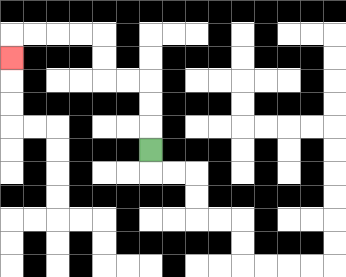{'start': '[6, 6]', 'end': '[0, 2]', 'path_directions': 'U,U,U,L,L,U,U,L,L,L,L,D', 'path_coordinates': '[[6, 6], [6, 5], [6, 4], [6, 3], [5, 3], [4, 3], [4, 2], [4, 1], [3, 1], [2, 1], [1, 1], [0, 1], [0, 2]]'}